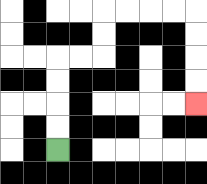{'start': '[2, 6]', 'end': '[8, 4]', 'path_directions': 'U,U,U,U,R,R,U,U,R,R,R,R,D,D,D,D', 'path_coordinates': '[[2, 6], [2, 5], [2, 4], [2, 3], [2, 2], [3, 2], [4, 2], [4, 1], [4, 0], [5, 0], [6, 0], [7, 0], [8, 0], [8, 1], [8, 2], [8, 3], [8, 4]]'}